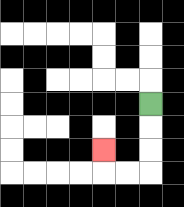{'start': '[6, 4]', 'end': '[4, 6]', 'path_directions': 'D,D,D,L,L,U', 'path_coordinates': '[[6, 4], [6, 5], [6, 6], [6, 7], [5, 7], [4, 7], [4, 6]]'}